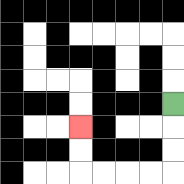{'start': '[7, 4]', 'end': '[3, 5]', 'path_directions': 'D,D,D,L,L,L,L,U,U', 'path_coordinates': '[[7, 4], [7, 5], [7, 6], [7, 7], [6, 7], [5, 7], [4, 7], [3, 7], [3, 6], [3, 5]]'}